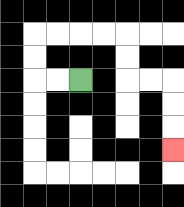{'start': '[3, 3]', 'end': '[7, 6]', 'path_directions': 'L,L,U,U,R,R,R,R,D,D,R,R,D,D,D', 'path_coordinates': '[[3, 3], [2, 3], [1, 3], [1, 2], [1, 1], [2, 1], [3, 1], [4, 1], [5, 1], [5, 2], [5, 3], [6, 3], [7, 3], [7, 4], [7, 5], [7, 6]]'}